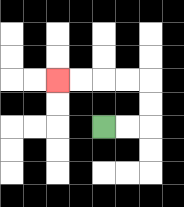{'start': '[4, 5]', 'end': '[2, 3]', 'path_directions': 'R,R,U,U,L,L,L,L', 'path_coordinates': '[[4, 5], [5, 5], [6, 5], [6, 4], [6, 3], [5, 3], [4, 3], [3, 3], [2, 3]]'}